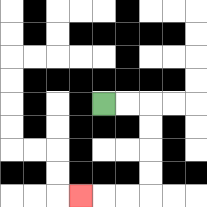{'start': '[4, 4]', 'end': '[3, 8]', 'path_directions': 'R,R,D,D,D,D,L,L,L', 'path_coordinates': '[[4, 4], [5, 4], [6, 4], [6, 5], [6, 6], [6, 7], [6, 8], [5, 8], [4, 8], [3, 8]]'}